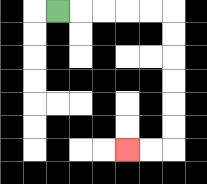{'start': '[2, 0]', 'end': '[5, 6]', 'path_directions': 'R,R,R,R,R,D,D,D,D,D,D,L,L', 'path_coordinates': '[[2, 0], [3, 0], [4, 0], [5, 0], [6, 0], [7, 0], [7, 1], [7, 2], [7, 3], [7, 4], [7, 5], [7, 6], [6, 6], [5, 6]]'}